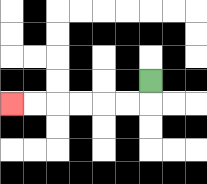{'start': '[6, 3]', 'end': '[0, 4]', 'path_directions': 'D,L,L,L,L,L,L', 'path_coordinates': '[[6, 3], [6, 4], [5, 4], [4, 4], [3, 4], [2, 4], [1, 4], [0, 4]]'}